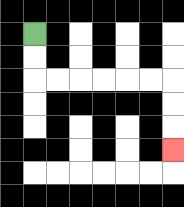{'start': '[1, 1]', 'end': '[7, 6]', 'path_directions': 'D,D,R,R,R,R,R,R,D,D,D', 'path_coordinates': '[[1, 1], [1, 2], [1, 3], [2, 3], [3, 3], [4, 3], [5, 3], [6, 3], [7, 3], [7, 4], [7, 5], [7, 6]]'}